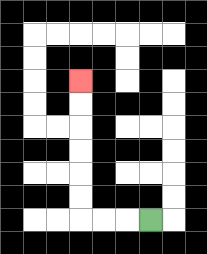{'start': '[6, 9]', 'end': '[3, 3]', 'path_directions': 'L,L,L,U,U,U,U,U,U', 'path_coordinates': '[[6, 9], [5, 9], [4, 9], [3, 9], [3, 8], [3, 7], [3, 6], [3, 5], [3, 4], [3, 3]]'}